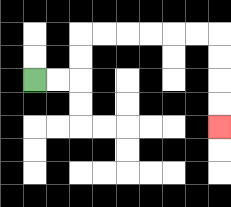{'start': '[1, 3]', 'end': '[9, 5]', 'path_directions': 'R,R,U,U,R,R,R,R,R,R,D,D,D,D', 'path_coordinates': '[[1, 3], [2, 3], [3, 3], [3, 2], [3, 1], [4, 1], [5, 1], [6, 1], [7, 1], [8, 1], [9, 1], [9, 2], [9, 3], [9, 4], [9, 5]]'}